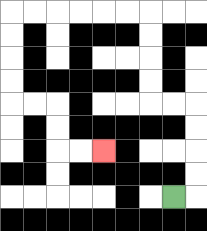{'start': '[7, 8]', 'end': '[4, 6]', 'path_directions': 'R,U,U,U,U,L,L,U,U,U,U,L,L,L,L,L,L,D,D,D,D,R,R,D,D,R,R', 'path_coordinates': '[[7, 8], [8, 8], [8, 7], [8, 6], [8, 5], [8, 4], [7, 4], [6, 4], [6, 3], [6, 2], [6, 1], [6, 0], [5, 0], [4, 0], [3, 0], [2, 0], [1, 0], [0, 0], [0, 1], [0, 2], [0, 3], [0, 4], [1, 4], [2, 4], [2, 5], [2, 6], [3, 6], [4, 6]]'}